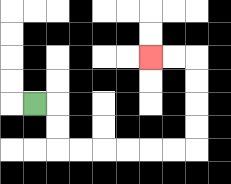{'start': '[1, 4]', 'end': '[6, 2]', 'path_directions': 'R,D,D,R,R,R,R,R,R,U,U,U,U,L,L', 'path_coordinates': '[[1, 4], [2, 4], [2, 5], [2, 6], [3, 6], [4, 6], [5, 6], [6, 6], [7, 6], [8, 6], [8, 5], [8, 4], [8, 3], [8, 2], [7, 2], [6, 2]]'}